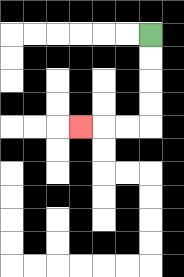{'start': '[6, 1]', 'end': '[3, 5]', 'path_directions': 'D,D,D,D,L,L,L', 'path_coordinates': '[[6, 1], [6, 2], [6, 3], [6, 4], [6, 5], [5, 5], [4, 5], [3, 5]]'}